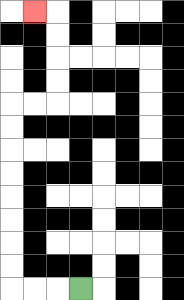{'start': '[3, 12]', 'end': '[1, 0]', 'path_directions': 'L,L,L,U,U,U,U,U,U,U,U,R,R,U,U,U,U,L', 'path_coordinates': '[[3, 12], [2, 12], [1, 12], [0, 12], [0, 11], [0, 10], [0, 9], [0, 8], [0, 7], [0, 6], [0, 5], [0, 4], [1, 4], [2, 4], [2, 3], [2, 2], [2, 1], [2, 0], [1, 0]]'}